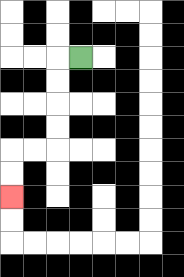{'start': '[3, 2]', 'end': '[0, 8]', 'path_directions': 'L,D,D,D,D,L,L,D,D', 'path_coordinates': '[[3, 2], [2, 2], [2, 3], [2, 4], [2, 5], [2, 6], [1, 6], [0, 6], [0, 7], [0, 8]]'}